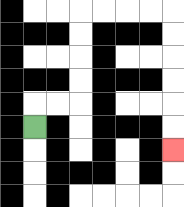{'start': '[1, 5]', 'end': '[7, 6]', 'path_directions': 'U,R,R,U,U,U,U,R,R,R,R,D,D,D,D,D,D', 'path_coordinates': '[[1, 5], [1, 4], [2, 4], [3, 4], [3, 3], [3, 2], [3, 1], [3, 0], [4, 0], [5, 0], [6, 0], [7, 0], [7, 1], [7, 2], [7, 3], [7, 4], [7, 5], [7, 6]]'}